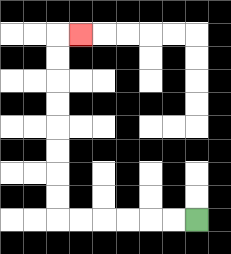{'start': '[8, 9]', 'end': '[3, 1]', 'path_directions': 'L,L,L,L,L,L,U,U,U,U,U,U,U,U,R', 'path_coordinates': '[[8, 9], [7, 9], [6, 9], [5, 9], [4, 9], [3, 9], [2, 9], [2, 8], [2, 7], [2, 6], [2, 5], [2, 4], [2, 3], [2, 2], [2, 1], [3, 1]]'}